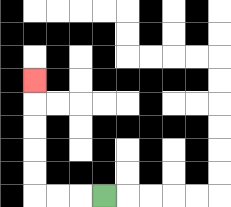{'start': '[4, 8]', 'end': '[1, 3]', 'path_directions': 'L,L,L,U,U,U,U,U', 'path_coordinates': '[[4, 8], [3, 8], [2, 8], [1, 8], [1, 7], [1, 6], [1, 5], [1, 4], [1, 3]]'}